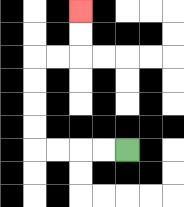{'start': '[5, 6]', 'end': '[3, 0]', 'path_directions': 'L,L,L,L,U,U,U,U,R,R,U,U', 'path_coordinates': '[[5, 6], [4, 6], [3, 6], [2, 6], [1, 6], [1, 5], [1, 4], [1, 3], [1, 2], [2, 2], [3, 2], [3, 1], [3, 0]]'}